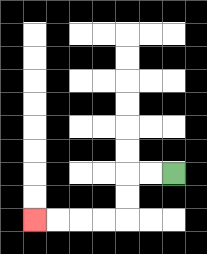{'start': '[7, 7]', 'end': '[1, 9]', 'path_directions': 'L,L,D,D,L,L,L,L', 'path_coordinates': '[[7, 7], [6, 7], [5, 7], [5, 8], [5, 9], [4, 9], [3, 9], [2, 9], [1, 9]]'}